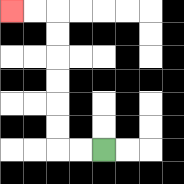{'start': '[4, 6]', 'end': '[0, 0]', 'path_directions': 'L,L,U,U,U,U,U,U,L,L', 'path_coordinates': '[[4, 6], [3, 6], [2, 6], [2, 5], [2, 4], [2, 3], [2, 2], [2, 1], [2, 0], [1, 0], [0, 0]]'}